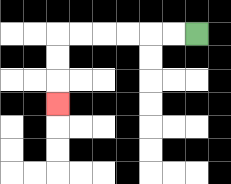{'start': '[8, 1]', 'end': '[2, 4]', 'path_directions': 'L,L,L,L,L,L,D,D,D', 'path_coordinates': '[[8, 1], [7, 1], [6, 1], [5, 1], [4, 1], [3, 1], [2, 1], [2, 2], [2, 3], [2, 4]]'}